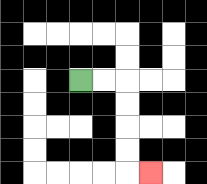{'start': '[3, 3]', 'end': '[6, 7]', 'path_directions': 'R,R,D,D,D,D,R', 'path_coordinates': '[[3, 3], [4, 3], [5, 3], [5, 4], [5, 5], [5, 6], [5, 7], [6, 7]]'}